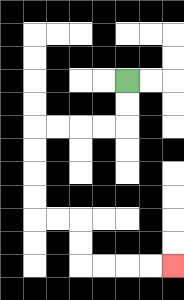{'start': '[5, 3]', 'end': '[7, 11]', 'path_directions': 'D,D,L,L,L,L,D,D,D,D,R,R,D,D,R,R,R,R', 'path_coordinates': '[[5, 3], [5, 4], [5, 5], [4, 5], [3, 5], [2, 5], [1, 5], [1, 6], [1, 7], [1, 8], [1, 9], [2, 9], [3, 9], [3, 10], [3, 11], [4, 11], [5, 11], [6, 11], [7, 11]]'}